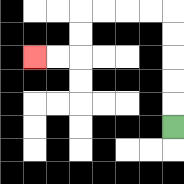{'start': '[7, 5]', 'end': '[1, 2]', 'path_directions': 'U,U,U,U,U,L,L,L,L,D,D,L,L', 'path_coordinates': '[[7, 5], [7, 4], [7, 3], [7, 2], [7, 1], [7, 0], [6, 0], [5, 0], [4, 0], [3, 0], [3, 1], [3, 2], [2, 2], [1, 2]]'}